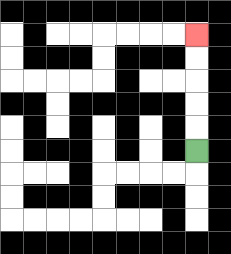{'start': '[8, 6]', 'end': '[8, 1]', 'path_directions': 'U,U,U,U,U', 'path_coordinates': '[[8, 6], [8, 5], [8, 4], [8, 3], [8, 2], [8, 1]]'}